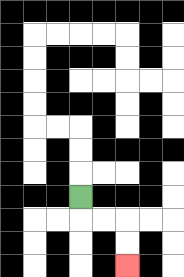{'start': '[3, 8]', 'end': '[5, 11]', 'path_directions': 'D,R,R,D,D', 'path_coordinates': '[[3, 8], [3, 9], [4, 9], [5, 9], [5, 10], [5, 11]]'}